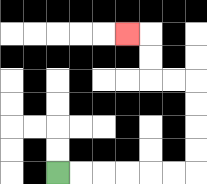{'start': '[2, 7]', 'end': '[5, 1]', 'path_directions': 'R,R,R,R,R,R,U,U,U,U,L,L,U,U,L', 'path_coordinates': '[[2, 7], [3, 7], [4, 7], [5, 7], [6, 7], [7, 7], [8, 7], [8, 6], [8, 5], [8, 4], [8, 3], [7, 3], [6, 3], [6, 2], [6, 1], [5, 1]]'}